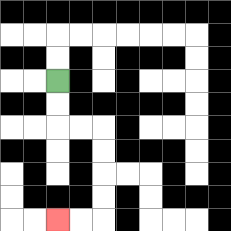{'start': '[2, 3]', 'end': '[2, 9]', 'path_directions': 'D,D,R,R,D,D,D,D,L,L', 'path_coordinates': '[[2, 3], [2, 4], [2, 5], [3, 5], [4, 5], [4, 6], [4, 7], [4, 8], [4, 9], [3, 9], [2, 9]]'}